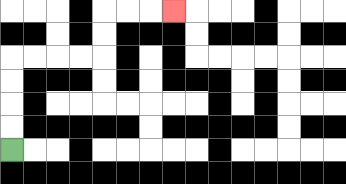{'start': '[0, 6]', 'end': '[7, 0]', 'path_directions': 'U,U,U,U,R,R,R,R,U,U,R,R,R', 'path_coordinates': '[[0, 6], [0, 5], [0, 4], [0, 3], [0, 2], [1, 2], [2, 2], [3, 2], [4, 2], [4, 1], [4, 0], [5, 0], [6, 0], [7, 0]]'}